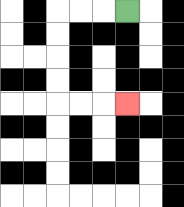{'start': '[5, 0]', 'end': '[5, 4]', 'path_directions': 'L,L,L,D,D,D,D,R,R,R', 'path_coordinates': '[[5, 0], [4, 0], [3, 0], [2, 0], [2, 1], [2, 2], [2, 3], [2, 4], [3, 4], [4, 4], [5, 4]]'}